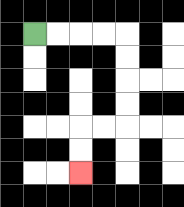{'start': '[1, 1]', 'end': '[3, 7]', 'path_directions': 'R,R,R,R,D,D,D,D,L,L,D,D', 'path_coordinates': '[[1, 1], [2, 1], [3, 1], [4, 1], [5, 1], [5, 2], [5, 3], [5, 4], [5, 5], [4, 5], [3, 5], [3, 6], [3, 7]]'}